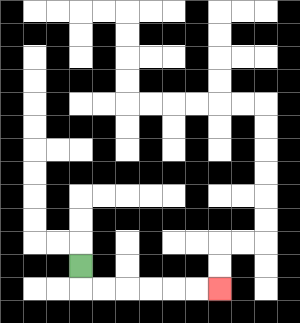{'start': '[3, 11]', 'end': '[9, 12]', 'path_directions': 'D,R,R,R,R,R,R', 'path_coordinates': '[[3, 11], [3, 12], [4, 12], [5, 12], [6, 12], [7, 12], [8, 12], [9, 12]]'}